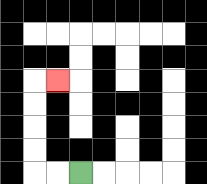{'start': '[3, 7]', 'end': '[2, 3]', 'path_directions': 'L,L,U,U,U,U,R', 'path_coordinates': '[[3, 7], [2, 7], [1, 7], [1, 6], [1, 5], [1, 4], [1, 3], [2, 3]]'}